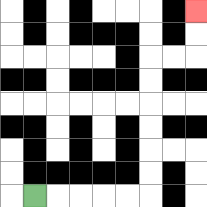{'start': '[1, 8]', 'end': '[8, 0]', 'path_directions': 'R,R,R,R,R,U,U,U,U,U,U,R,R,U,U', 'path_coordinates': '[[1, 8], [2, 8], [3, 8], [4, 8], [5, 8], [6, 8], [6, 7], [6, 6], [6, 5], [6, 4], [6, 3], [6, 2], [7, 2], [8, 2], [8, 1], [8, 0]]'}